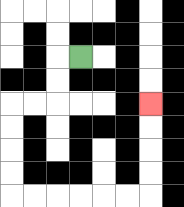{'start': '[3, 2]', 'end': '[6, 4]', 'path_directions': 'L,D,D,L,L,D,D,D,D,R,R,R,R,R,R,U,U,U,U', 'path_coordinates': '[[3, 2], [2, 2], [2, 3], [2, 4], [1, 4], [0, 4], [0, 5], [0, 6], [0, 7], [0, 8], [1, 8], [2, 8], [3, 8], [4, 8], [5, 8], [6, 8], [6, 7], [6, 6], [6, 5], [6, 4]]'}